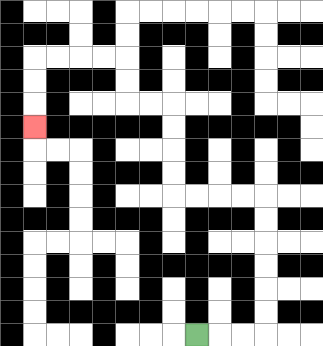{'start': '[8, 14]', 'end': '[1, 5]', 'path_directions': 'R,R,R,U,U,U,U,U,U,L,L,L,L,U,U,U,U,L,L,U,U,L,L,L,L,D,D,D', 'path_coordinates': '[[8, 14], [9, 14], [10, 14], [11, 14], [11, 13], [11, 12], [11, 11], [11, 10], [11, 9], [11, 8], [10, 8], [9, 8], [8, 8], [7, 8], [7, 7], [7, 6], [7, 5], [7, 4], [6, 4], [5, 4], [5, 3], [5, 2], [4, 2], [3, 2], [2, 2], [1, 2], [1, 3], [1, 4], [1, 5]]'}